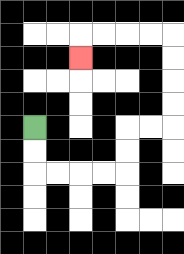{'start': '[1, 5]', 'end': '[3, 2]', 'path_directions': 'D,D,R,R,R,R,U,U,R,R,U,U,U,U,L,L,L,L,D', 'path_coordinates': '[[1, 5], [1, 6], [1, 7], [2, 7], [3, 7], [4, 7], [5, 7], [5, 6], [5, 5], [6, 5], [7, 5], [7, 4], [7, 3], [7, 2], [7, 1], [6, 1], [5, 1], [4, 1], [3, 1], [3, 2]]'}